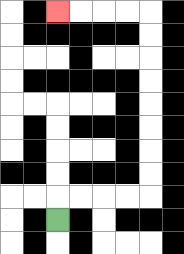{'start': '[2, 9]', 'end': '[2, 0]', 'path_directions': 'U,R,R,R,R,U,U,U,U,U,U,U,U,L,L,L,L', 'path_coordinates': '[[2, 9], [2, 8], [3, 8], [4, 8], [5, 8], [6, 8], [6, 7], [6, 6], [6, 5], [6, 4], [6, 3], [6, 2], [6, 1], [6, 0], [5, 0], [4, 0], [3, 0], [2, 0]]'}